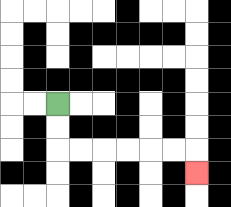{'start': '[2, 4]', 'end': '[8, 7]', 'path_directions': 'D,D,R,R,R,R,R,R,D', 'path_coordinates': '[[2, 4], [2, 5], [2, 6], [3, 6], [4, 6], [5, 6], [6, 6], [7, 6], [8, 6], [8, 7]]'}